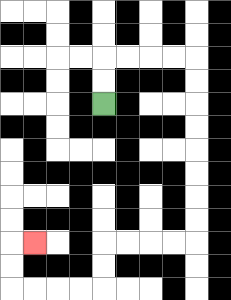{'start': '[4, 4]', 'end': '[1, 10]', 'path_directions': 'U,U,R,R,R,R,D,D,D,D,D,D,D,D,L,L,L,L,D,D,L,L,L,L,U,U,R', 'path_coordinates': '[[4, 4], [4, 3], [4, 2], [5, 2], [6, 2], [7, 2], [8, 2], [8, 3], [8, 4], [8, 5], [8, 6], [8, 7], [8, 8], [8, 9], [8, 10], [7, 10], [6, 10], [5, 10], [4, 10], [4, 11], [4, 12], [3, 12], [2, 12], [1, 12], [0, 12], [0, 11], [0, 10], [1, 10]]'}